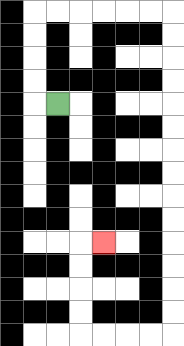{'start': '[2, 4]', 'end': '[4, 10]', 'path_directions': 'L,U,U,U,U,R,R,R,R,R,R,D,D,D,D,D,D,D,D,D,D,D,D,D,D,L,L,L,L,U,U,U,U,R', 'path_coordinates': '[[2, 4], [1, 4], [1, 3], [1, 2], [1, 1], [1, 0], [2, 0], [3, 0], [4, 0], [5, 0], [6, 0], [7, 0], [7, 1], [7, 2], [7, 3], [7, 4], [7, 5], [7, 6], [7, 7], [7, 8], [7, 9], [7, 10], [7, 11], [7, 12], [7, 13], [7, 14], [6, 14], [5, 14], [4, 14], [3, 14], [3, 13], [3, 12], [3, 11], [3, 10], [4, 10]]'}